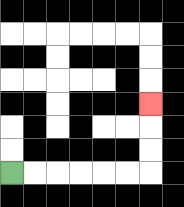{'start': '[0, 7]', 'end': '[6, 4]', 'path_directions': 'R,R,R,R,R,R,U,U,U', 'path_coordinates': '[[0, 7], [1, 7], [2, 7], [3, 7], [4, 7], [5, 7], [6, 7], [6, 6], [6, 5], [6, 4]]'}